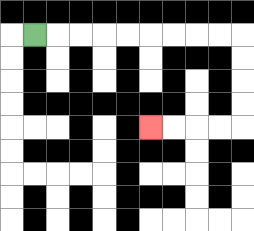{'start': '[1, 1]', 'end': '[6, 5]', 'path_directions': 'R,R,R,R,R,R,R,R,R,D,D,D,D,L,L,L,L', 'path_coordinates': '[[1, 1], [2, 1], [3, 1], [4, 1], [5, 1], [6, 1], [7, 1], [8, 1], [9, 1], [10, 1], [10, 2], [10, 3], [10, 4], [10, 5], [9, 5], [8, 5], [7, 5], [6, 5]]'}